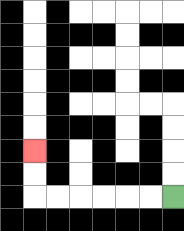{'start': '[7, 8]', 'end': '[1, 6]', 'path_directions': 'L,L,L,L,L,L,U,U', 'path_coordinates': '[[7, 8], [6, 8], [5, 8], [4, 8], [3, 8], [2, 8], [1, 8], [1, 7], [1, 6]]'}